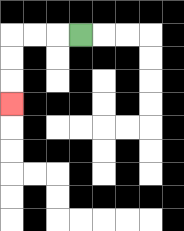{'start': '[3, 1]', 'end': '[0, 4]', 'path_directions': 'L,L,L,D,D,D', 'path_coordinates': '[[3, 1], [2, 1], [1, 1], [0, 1], [0, 2], [0, 3], [0, 4]]'}